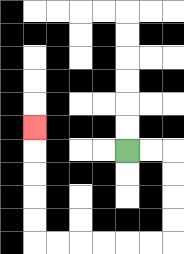{'start': '[5, 6]', 'end': '[1, 5]', 'path_directions': 'R,R,D,D,D,D,L,L,L,L,L,L,U,U,U,U,U', 'path_coordinates': '[[5, 6], [6, 6], [7, 6], [7, 7], [7, 8], [7, 9], [7, 10], [6, 10], [5, 10], [4, 10], [3, 10], [2, 10], [1, 10], [1, 9], [1, 8], [1, 7], [1, 6], [1, 5]]'}